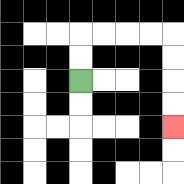{'start': '[3, 3]', 'end': '[7, 5]', 'path_directions': 'U,U,R,R,R,R,D,D,D,D', 'path_coordinates': '[[3, 3], [3, 2], [3, 1], [4, 1], [5, 1], [6, 1], [7, 1], [7, 2], [7, 3], [7, 4], [7, 5]]'}